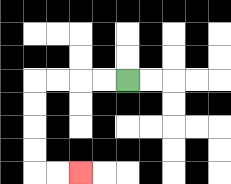{'start': '[5, 3]', 'end': '[3, 7]', 'path_directions': 'L,L,L,L,D,D,D,D,R,R', 'path_coordinates': '[[5, 3], [4, 3], [3, 3], [2, 3], [1, 3], [1, 4], [1, 5], [1, 6], [1, 7], [2, 7], [3, 7]]'}